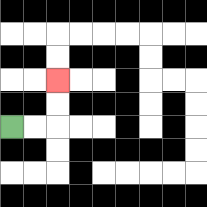{'start': '[0, 5]', 'end': '[2, 3]', 'path_directions': 'R,R,U,U', 'path_coordinates': '[[0, 5], [1, 5], [2, 5], [2, 4], [2, 3]]'}